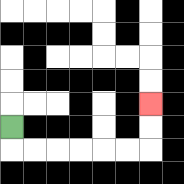{'start': '[0, 5]', 'end': '[6, 4]', 'path_directions': 'D,R,R,R,R,R,R,U,U', 'path_coordinates': '[[0, 5], [0, 6], [1, 6], [2, 6], [3, 6], [4, 6], [5, 6], [6, 6], [6, 5], [6, 4]]'}